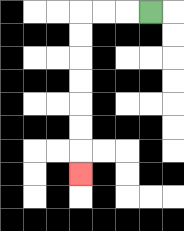{'start': '[6, 0]', 'end': '[3, 7]', 'path_directions': 'L,L,L,D,D,D,D,D,D,D', 'path_coordinates': '[[6, 0], [5, 0], [4, 0], [3, 0], [3, 1], [3, 2], [3, 3], [3, 4], [3, 5], [3, 6], [3, 7]]'}